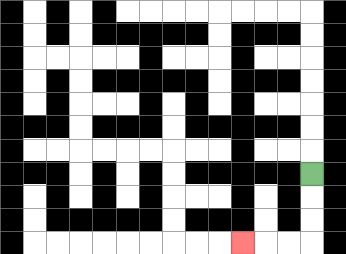{'start': '[13, 7]', 'end': '[10, 10]', 'path_directions': 'D,D,D,L,L,L', 'path_coordinates': '[[13, 7], [13, 8], [13, 9], [13, 10], [12, 10], [11, 10], [10, 10]]'}